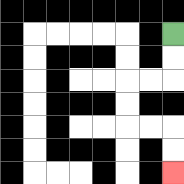{'start': '[7, 1]', 'end': '[7, 7]', 'path_directions': 'D,D,L,L,D,D,R,R,D,D', 'path_coordinates': '[[7, 1], [7, 2], [7, 3], [6, 3], [5, 3], [5, 4], [5, 5], [6, 5], [7, 5], [7, 6], [7, 7]]'}